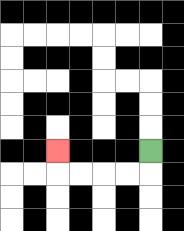{'start': '[6, 6]', 'end': '[2, 6]', 'path_directions': 'D,L,L,L,L,U', 'path_coordinates': '[[6, 6], [6, 7], [5, 7], [4, 7], [3, 7], [2, 7], [2, 6]]'}